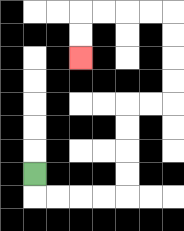{'start': '[1, 7]', 'end': '[3, 2]', 'path_directions': 'D,R,R,R,R,U,U,U,U,R,R,U,U,U,U,L,L,L,L,D,D', 'path_coordinates': '[[1, 7], [1, 8], [2, 8], [3, 8], [4, 8], [5, 8], [5, 7], [5, 6], [5, 5], [5, 4], [6, 4], [7, 4], [7, 3], [7, 2], [7, 1], [7, 0], [6, 0], [5, 0], [4, 0], [3, 0], [3, 1], [3, 2]]'}